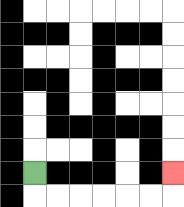{'start': '[1, 7]', 'end': '[7, 7]', 'path_directions': 'D,R,R,R,R,R,R,U', 'path_coordinates': '[[1, 7], [1, 8], [2, 8], [3, 8], [4, 8], [5, 8], [6, 8], [7, 8], [7, 7]]'}